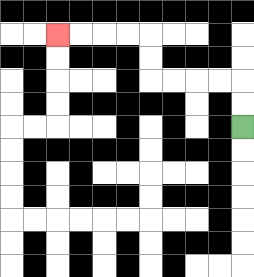{'start': '[10, 5]', 'end': '[2, 1]', 'path_directions': 'U,U,L,L,L,L,U,U,L,L,L,L', 'path_coordinates': '[[10, 5], [10, 4], [10, 3], [9, 3], [8, 3], [7, 3], [6, 3], [6, 2], [6, 1], [5, 1], [4, 1], [3, 1], [2, 1]]'}